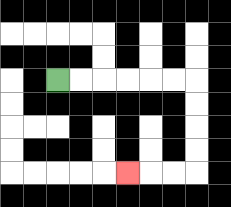{'start': '[2, 3]', 'end': '[5, 7]', 'path_directions': 'R,R,R,R,R,R,D,D,D,D,L,L,L', 'path_coordinates': '[[2, 3], [3, 3], [4, 3], [5, 3], [6, 3], [7, 3], [8, 3], [8, 4], [8, 5], [8, 6], [8, 7], [7, 7], [6, 7], [5, 7]]'}